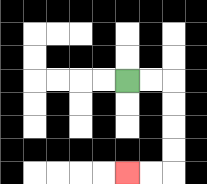{'start': '[5, 3]', 'end': '[5, 7]', 'path_directions': 'R,R,D,D,D,D,L,L', 'path_coordinates': '[[5, 3], [6, 3], [7, 3], [7, 4], [7, 5], [7, 6], [7, 7], [6, 7], [5, 7]]'}